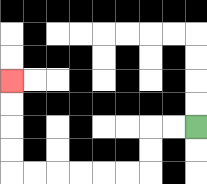{'start': '[8, 5]', 'end': '[0, 3]', 'path_directions': 'L,L,D,D,L,L,L,L,L,L,U,U,U,U', 'path_coordinates': '[[8, 5], [7, 5], [6, 5], [6, 6], [6, 7], [5, 7], [4, 7], [3, 7], [2, 7], [1, 7], [0, 7], [0, 6], [0, 5], [0, 4], [0, 3]]'}